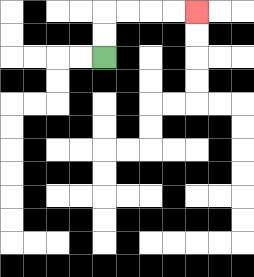{'start': '[4, 2]', 'end': '[8, 0]', 'path_directions': 'U,U,R,R,R,R', 'path_coordinates': '[[4, 2], [4, 1], [4, 0], [5, 0], [6, 0], [7, 0], [8, 0]]'}